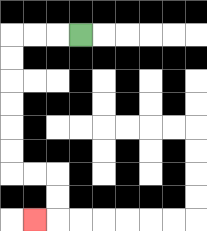{'start': '[3, 1]', 'end': '[1, 9]', 'path_directions': 'L,L,L,D,D,D,D,D,D,R,R,D,D,L', 'path_coordinates': '[[3, 1], [2, 1], [1, 1], [0, 1], [0, 2], [0, 3], [0, 4], [0, 5], [0, 6], [0, 7], [1, 7], [2, 7], [2, 8], [2, 9], [1, 9]]'}